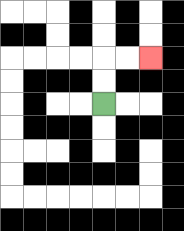{'start': '[4, 4]', 'end': '[6, 2]', 'path_directions': 'U,U,R,R', 'path_coordinates': '[[4, 4], [4, 3], [4, 2], [5, 2], [6, 2]]'}